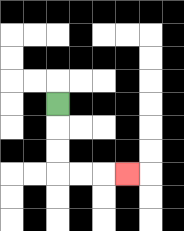{'start': '[2, 4]', 'end': '[5, 7]', 'path_directions': 'D,D,D,R,R,R', 'path_coordinates': '[[2, 4], [2, 5], [2, 6], [2, 7], [3, 7], [4, 7], [5, 7]]'}